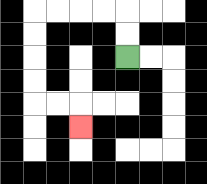{'start': '[5, 2]', 'end': '[3, 5]', 'path_directions': 'U,U,L,L,L,L,D,D,D,D,R,R,D', 'path_coordinates': '[[5, 2], [5, 1], [5, 0], [4, 0], [3, 0], [2, 0], [1, 0], [1, 1], [1, 2], [1, 3], [1, 4], [2, 4], [3, 4], [3, 5]]'}